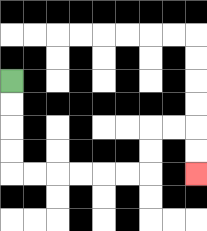{'start': '[0, 3]', 'end': '[8, 7]', 'path_directions': 'D,D,D,D,R,R,R,R,R,R,U,U,R,R,D,D', 'path_coordinates': '[[0, 3], [0, 4], [0, 5], [0, 6], [0, 7], [1, 7], [2, 7], [3, 7], [4, 7], [5, 7], [6, 7], [6, 6], [6, 5], [7, 5], [8, 5], [8, 6], [8, 7]]'}